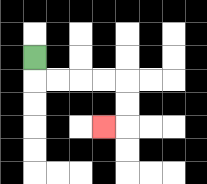{'start': '[1, 2]', 'end': '[4, 5]', 'path_directions': 'D,R,R,R,R,D,D,L', 'path_coordinates': '[[1, 2], [1, 3], [2, 3], [3, 3], [4, 3], [5, 3], [5, 4], [5, 5], [4, 5]]'}